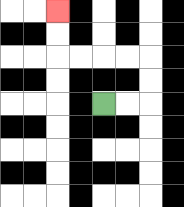{'start': '[4, 4]', 'end': '[2, 0]', 'path_directions': 'R,R,U,U,L,L,L,L,U,U', 'path_coordinates': '[[4, 4], [5, 4], [6, 4], [6, 3], [6, 2], [5, 2], [4, 2], [3, 2], [2, 2], [2, 1], [2, 0]]'}